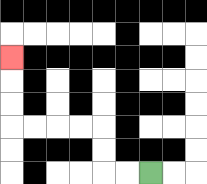{'start': '[6, 7]', 'end': '[0, 2]', 'path_directions': 'L,L,U,U,L,L,L,L,U,U,U', 'path_coordinates': '[[6, 7], [5, 7], [4, 7], [4, 6], [4, 5], [3, 5], [2, 5], [1, 5], [0, 5], [0, 4], [0, 3], [0, 2]]'}